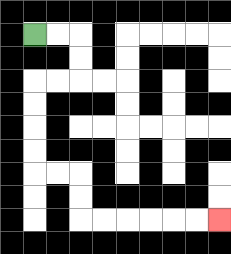{'start': '[1, 1]', 'end': '[9, 9]', 'path_directions': 'R,R,D,D,L,L,D,D,D,D,R,R,D,D,R,R,R,R,R,R', 'path_coordinates': '[[1, 1], [2, 1], [3, 1], [3, 2], [3, 3], [2, 3], [1, 3], [1, 4], [1, 5], [1, 6], [1, 7], [2, 7], [3, 7], [3, 8], [3, 9], [4, 9], [5, 9], [6, 9], [7, 9], [8, 9], [9, 9]]'}